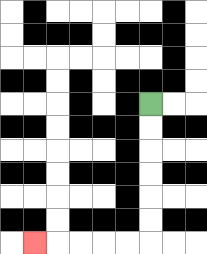{'start': '[6, 4]', 'end': '[1, 10]', 'path_directions': 'D,D,D,D,D,D,L,L,L,L,L', 'path_coordinates': '[[6, 4], [6, 5], [6, 6], [6, 7], [6, 8], [6, 9], [6, 10], [5, 10], [4, 10], [3, 10], [2, 10], [1, 10]]'}